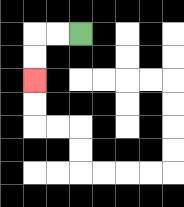{'start': '[3, 1]', 'end': '[1, 3]', 'path_directions': 'L,L,D,D', 'path_coordinates': '[[3, 1], [2, 1], [1, 1], [1, 2], [1, 3]]'}